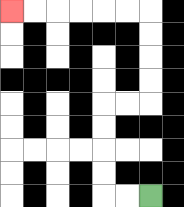{'start': '[6, 8]', 'end': '[0, 0]', 'path_directions': 'L,L,U,U,U,U,R,R,U,U,U,U,L,L,L,L,L,L', 'path_coordinates': '[[6, 8], [5, 8], [4, 8], [4, 7], [4, 6], [4, 5], [4, 4], [5, 4], [6, 4], [6, 3], [6, 2], [6, 1], [6, 0], [5, 0], [4, 0], [3, 0], [2, 0], [1, 0], [0, 0]]'}